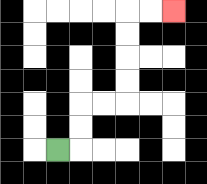{'start': '[2, 6]', 'end': '[7, 0]', 'path_directions': 'R,U,U,R,R,U,U,U,U,R,R', 'path_coordinates': '[[2, 6], [3, 6], [3, 5], [3, 4], [4, 4], [5, 4], [5, 3], [5, 2], [5, 1], [5, 0], [6, 0], [7, 0]]'}